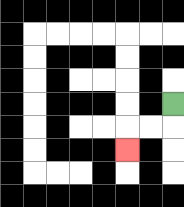{'start': '[7, 4]', 'end': '[5, 6]', 'path_directions': 'D,L,L,D', 'path_coordinates': '[[7, 4], [7, 5], [6, 5], [5, 5], [5, 6]]'}